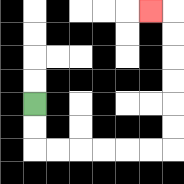{'start': '[1, 4]', 'end': '[6, 0]', 'path_directions': 'D,D,R,R,R,R,R,R,U,U,U,U,U,U,L', 'path_coordinates': '[[1, 4], [1, 5], [1, 6], [2, 6], [3, 6], [4, 6], [5, 6], [6, 6], [7, 6], [7, 5], [7, 4], [7, 3], [7, 2], [7, 1], [7, 0], [6, 0]]'}